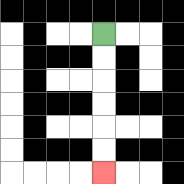{'start': '[4, 1]', 'end': '[4, 7]', 'path_directions': 'D,D,D,D,D,D', 'path_coordinates': '[[4, 1], [4, 2], [4, 3], [4, 4], [4, 5], [4, 6], [4, 7]]'}